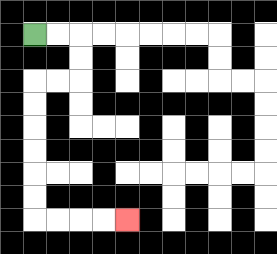{'start': '[1, 1]', 'end': '[5, 9]', 'path_directions': 'R,R,D,D,L,L,D,D,D,D,D,D,R,R,R,R', 'path_coordinates': '[[1, 1], [2, 1], [3, 1], [3, 2], [3, 3], [2, 3], [1, 3], [1, 4], [1, 5], [1, 6], [1, 7], [1, 8], [1, 9], [2, 9], [3, 9], [4, 9], [5, 9]]'}